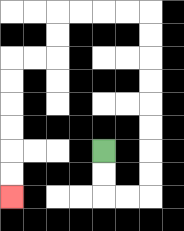{'start': '[4, 6]', 'end': '[0, 8]', 'path_directions': 'D,D,R,R,U,U,U,U,U,U,U,U,L,L,L,L,D,D,L,L,D,D,D,D,D,D', 'path_coordinates': '[[4, 6], [4, 7], [4, 8], [5, 8], [6, 8], [6, 7], [6, 6], [6, 5], [6, 4], [6, 3], [6, 2], [6, 1], [6, 0], [5, 0], [4, 0], [3, 0], [2, 0], [2, 1], [2, 2], [1, 2], [0, 2], [0, 3], [0, 4], [0, 5], [0, 6], [0, 7], [0, 8]]'}